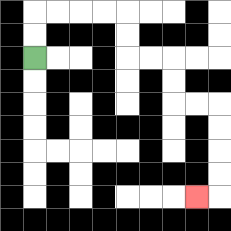{'start': '[1, 2]', 'end': '[8, 8]', 'path_directions': 'U,U,R,R,R,R,D,D,R,R,D,D,R,R,D,D,D,D,L', 'path_coordinates': '[[1, 2], [1, 1], [1, 0], [2, 0], [3, 0], [4, 0], [5, 0], [5, 1], [5, 2], [6, 2], [7, 2], [7, 3], [7, 4], [8, 4], [9, 4], [9, 5], [9, 6], [9, 7], [9, 8], [8, 8]]'}